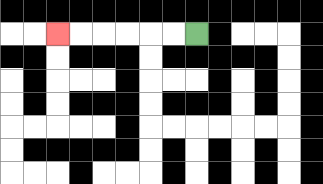{'start': '[8, 1]', 'end': '[2, 1]', 'path_directions': 'L,L,L,L,L,L', 'path_coordinates': '[[8, 1], [7, 1], [6, 1], [5, 1], [4, 1], [3, 1], [2, 1]]'}